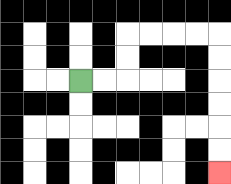{'start': '[3, 3]', 'end': '[9, 7]', 'path_directions': 'R,R,U,U,R,R,R,R,D,D,D,D,D,D', 'path_coordinates': '[[3, 3], [4, 3], [5, 3], [5, 2], [5, 1], [6, 1], [7, 1], [8, 1], [9, 1], [9, 2], [9, 3], [9, 4], [9, 5], [9, 6], [9, 7]]'}